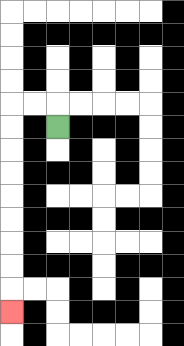{'start': '[2, 5]', 'end': '[0, 13]', 'path_directions': 'U,L,L,D,D,D,D,D,D,D,D,D', 'path_coordinates': '[[2, 5], [2, 4], [1, 4], [0, 4], [0, 5], [0, 6], [0, 7], [0, 8], [0, 9], [0, 10], [0, 11], [0, 12], [0, 13]]'}